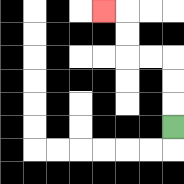{'start': '[7, 5]', 'end': '[4, 0]', 'path_directions': 'U,U,U,L,L,U,U,L', 'path_coordinates': '[[7, 5], [7, 4], [7, 3], [7, 2], [6, 2], [5, 2], [5, 1], [5, 0], [4, 0]]'}